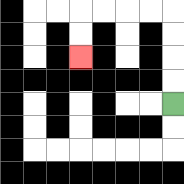{'start': '[7, 4]', 'end': '[3, 2]', 'path_directions': 'U,U,U,U,L,L,L,L,D,D', 'path_coordinates': '[[7, 4], [7, 3], [7, 2], [7, 1], [7, 0], [6, 0], [5, 0], [4, 0], [3, 0], [3, 1], [3, 2]]'}